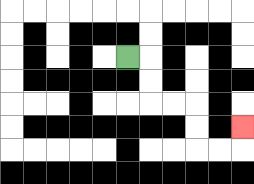{'start': '[5, 2]', 'end': '[10, 5]', 'path_directions': 'R,D,D,R,R,D,D,R,R,U', 'path_coordinates': '[[5, 2], [6, 2], [6, 3], [6, 4], [7, 4], [8, 4], [8, 5], [8, 6], [9, 6], [10, 6], [10, 5]]'}